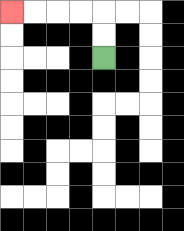{'start': '[4, 2]', 'end': '[0, 0]', 'path_directions': 'U,U,L,L,L,L', 'path_coordinates': '[[4, 2], [4, 1], [4, 0], [3, 0], [2, 0], [1, 0], [0, 0]]'}